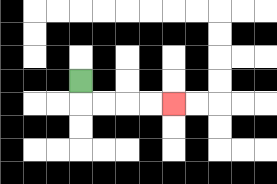{'start': '[3, 3]', 'end': '[7, 4]', 'path_directions': 'D,R,R,R,R', 'path_coordinates': '[[3, 3], [3, 4], [4, 4], [5, 4], [6, 4], [7, 4]]'}